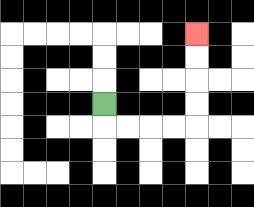{'start': '[4, 4]', 'end': '[8, 1]', 'path_directions': 'D,R,R,R,R,U,U,U,U', 'path_coordinates': '[[4, 4], [4, 5], [5, 5], [6, 5], [7, 5], [8, 5], [8, 4], [8, 3], [8, 2], [8, 1]]'}